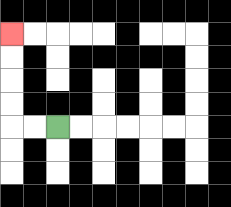{'start': '[2, 5]', 'end': '[0, 1]', 'path_directions': 'L,L,U,U,U,U', 'path_coordinates': '[[2, 5], [1, 5], [0, 5], [0, 4], [0, 3], [0, 2], [0, 1]]'}